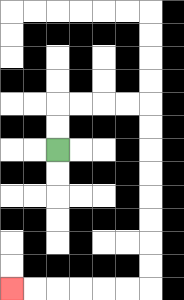{'start': '[2, 6]', 'end': '[0, 12]', 'path_directions': 'U,U,R,R,R,R,D,D,D,D,D,D,D,D,L,L,L,L,L,L', 'path_coordinates': '[[2, 6], [2, 5], [2, 4], [3, 4], [4, 4], [5, 4], [6, 4], [6, 5], [6, 6], [6, 7], [6, 8], [6, 9], [6, 10], [6, 11], [6, 12], [5, 12], [4, 12], [3, 12], [2, 12], [1, 12], [0, 12]]'}